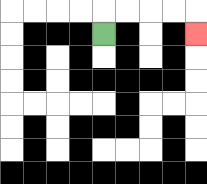{'start': '[4, 1]', 'end': '[8, 1]', 'path_directions': 'U,R,R,R,R,D', 'path_coordinates': '[[4, 1], [4, 0], [5, 0], [6, 0], [7, 0], [8, 0], [8, 1]]'}